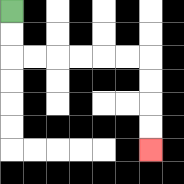{'start': '[0, 0]', 'end': '[6, 6]', 'path_directions': 'D,D,R,R,R,R,R,R,D,D,D,D', 'path_coordinates': '[[0, 0], [0, 1], [0, 2], [1, 2], [2, 2], [3, 2], [4, 2], [5, 2], [6, 2], [6, 3], [6, 4], [6, 5], [6, 6]]'}